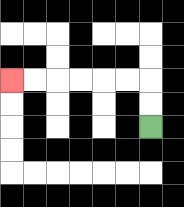{'start': '[6, 5]', 'end': '[0, 3]', 'path_directions': 'U,U,L,L,L,L,L,L', 'path_coordinates': '[[6, 5], [6, 4], [6, 3], [5, 3], [4, 3], [3, 3], [2, 3], [1, 3], [0, 3]]'}